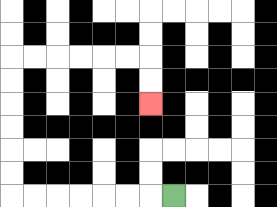{'start': '[7, 8]', 'end': '[6, 4]', 'path_directions': 'L,L,L,L,L,L,L,U,U,U,U,U,U,R,R,R,R,R,R,D,D', 'path_coordinates': '[[7, 8], [6, 8], [5, 8], [4, 8], [3, 8], [2, 8], [1, 8], [0, 8], [0, 7], [0, 6], [0, 5], [0, 4], [0, 3], [0, 2], [1, 2], [2, 2], [3, 2], [4, 2], [5, 2], [6, 2], [6, 3], [6, 4]]'}